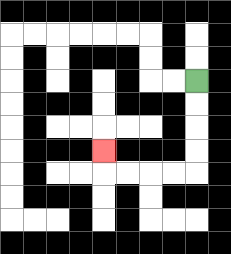{'start': '[8, 3]', 'end': '[4, 6]', 'path_directions': 'D,D,D,D,L,L,L,L,U', 'path_coordinates': '[[8, 3], [8, 4], [8, 5], [8, 6], [8, 7], [7, 7], [6, 7], [5, 7], [4, 7], [4, 6]]'}